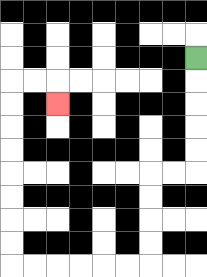{'start': '[8, 2]', 'end': '[2, 4]', 'path_directions': 'D,D,D,D,D,L,L,D,D,D,D,L,L,L,L,L,L,U,U,U,U,U,U,U,U,R,R,D', 'path_coordinates': '[[8, 2], [8, 3], [8, 4], [8, 5], [8, 6], [8, 7], [7, 7], [6, 7], [6, 8], [6, 9], [6, 10], [6, 11], [5, 11], [4, 11], [3, 11], [2, 11], [1, 11], [0, 11], [0, 10], [0, 9], [0, 8], [0, 7], [0, 6], [0, 5], [0, 4], [0, 3], [1, 3], [2, 3], [2, 4]]'}